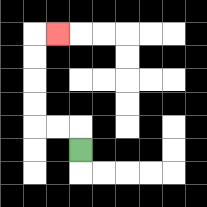{'start': '[3, 6]', 'end': '[2, 1]', 'path_directions': 'U,L,L,U,U,U,U,R', 'path_coordinates': '[[3, 6], [3, 5], [2, 5], [1, 5], [1, 4], [1, 3], [1, 2], [1, 1], [2, 1]]'}